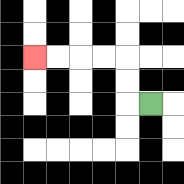{'start': '[6, 4]', 'end': '[1, 2]', 'path_directions': 'L,U,U,L,L,L,L', 'path_coordinates': '[[6, 4], [5, 4], [5, 3], [5, 2], [4, 2], [3, 2], [2, 2], [1, 2]]'}